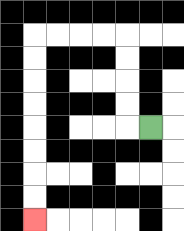{'start': '[6, 5]', 'end': '[1, 9]', 'path_directions': 'L,U,U,U,U,L,L,L,L,D,D,D,D,D,D,D,D', 'path_coordinates': '[[6, 5], [5, 5], [5, 4], [5, 3], [5, 2], [5, 1], [4, 1], [3, 1], [2, 1], [1, 1], [1, 2], [1, 3], [1, 4], [1, 5], [1, 6], [1, 7], [1, 8], [1, 9]]'}